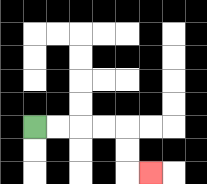{'start': '[1, 5]', 'end': '[6, 7]', 'path_directions': 'R,R,R,R,D,D,R', 'path_coordinates': '[[1, 5], [2, 5], [3, 5], [4, 5], [5, 5], [5, 6], [5, 7], [6, 7]]'}